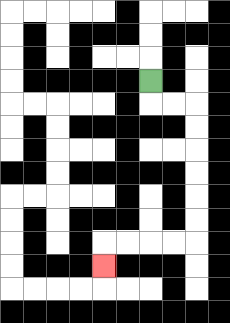{'start': '[6, 3]', 'end': '[4, 11]', 'path_directions': 'D,R,R,D,D,D,D,D,D,L,L,L,L,D', 'path_coordinates': '[[6, 3], [6, 4], [7, 4], [8, 4], [8, 5], [8, 6], [8, 7], [8, 8], [8, 9], [8, 10], [7, 10], [6, 10], [5, 10], [4, 10], [4, 11]]'}